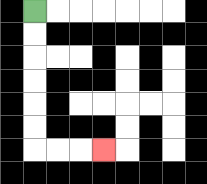{'start': '[1, 0]', 'end': '[4, 6]', 'path_directions': 'D,D,D,D,D,D,R,R,R', 'path_coordinates': '[[1, 0], [1, 1], [1, 2], [1, 3], [1, 4], [1, 5], [1, 6], [2, 6], [3, 6], [4, 6]]'}